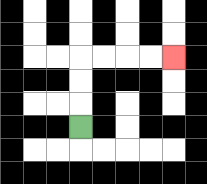{'start': '[3, 5]', 'end': '[7, 2]', 'path_directions': 'U,U,U,R,R,R,R', 'path_coordinates': '[[3, 5], [3, 4], [3, 3], [3, 2], [4, 2], [5, 2], [6, 2], [7, 2]]'}